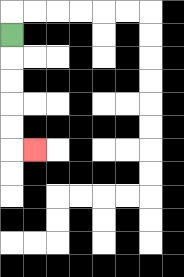{'start': '[0, 1]', 'end': '[1, 6]', 'path_directions': 'D,D,D,D,D,R', 'path_coordinates': '[[0, 1], [0, 2], [0, 3], [0, 4], [0, 5], [0, 6], [1, 6]]'}